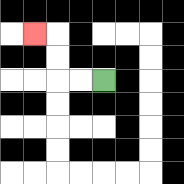{'start': '[4, 3]', 'end': '[1, 1]', 'path_directions': 'L,L,U,U,L', 'path_coordinates': '[[4, 3], [3, 3], [2, 3], [2, 2], [2, 1], [1, 1]]'}